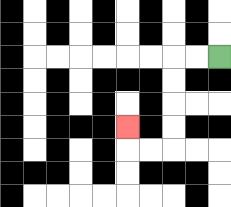{'start': '[9, 2]', 'end': '[5, 5]', 'path_directions': 'L,L,D,D,D,D,L,L,U', 'path_coordinates': '[[9, 2], [8, 2], [7, 2], [7, 3], [7, 4], [7, 5], [7, 6], [6, 6], [5, 6], [5, 5]]'}